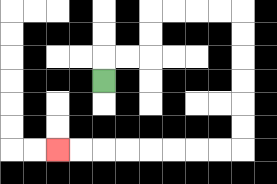{'start': '[4, 3]', 'end': '[2, 6]', 'path_directions': 'U,R,R,U,U,R,R,R,R,D,D,D,D,D,D,L,L,L,L,L,L,L,L', 'path_coordinates': '[[4, 3], [4, 2], [5, 2], [6, 2], [6, 1], [6, 0], [7, 0], [8, 0], [9, 0], [10, 0], [10, 1], [10, 2], [10, 3], [10, 4], [10, 5], [10, 6], [9, 6], [8, 6], [7, 6], [6, 6], [5, 6], [4, 6], [3, 6], [2, 6]]'}